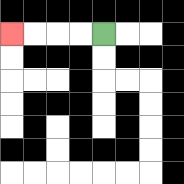{'start': '[4, 1]', 'end': '[0, 1]', 'path_directions': 'L,L,L,L', 'path_coordinates': '[[4, 1], [3, 1], [2, 1], [1, 1], [0, 1]]'}